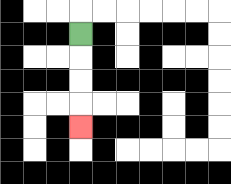{'start': '[3, 1]', 'end': '[3, 5]', 'path_directions': 'D,D,D,D', 'path_coordinates': '[[3, 1], [3, 2], [3, 3], [3, 4], [3, 5]]'}